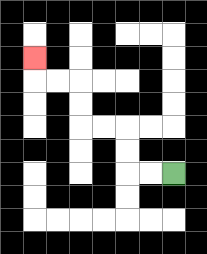{'start': '[7, 7]', 'end': '[1, 2]', 'path_directions': 'L,L,U,U,L,L,U,U,L,L,U', 'path_coordinates': '[[7, 7], [6, 7], [5, 7], [5, 6], [5, 5], [4, 5], [3, 5], [3, 4], [3, 3], [2, 3], [1, 3], [1, 2]]'}